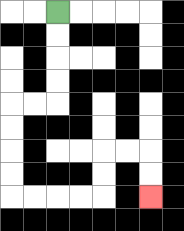{'start': '[2, 0]', 'end': '[6, 8]', 'path_directions': 'D,D,D,D,L,L,D,D,D,D,R,R,R,R,U,U,R,R,D,D', 'path_coordinates': '[[2, 0], [2, 1], [2, 2], [2, 3], [2, 4], [1, 4], [0, 4], [0, 5], [0, 6], [0, 7], [0, 8], [1, 8], [2, 8], [3, 8], [4, 8], [4, 7], [4, 6], [5, 6], [6, 6], [6, 7], [6, 8]]'}